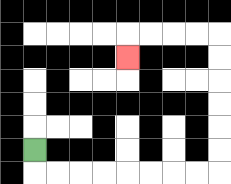{'start': '[1, 6]', 'end': '[5, 2]', 'path_directions': 'D,R,R,R,R,R,R,R,R,U,U,U,U,U,U,L,L,L,L,D', 'path_coordinates': '[[1, 6], [1, 7], [2, 7], [3, 7], [4, 7], [5, 7], [6, 7], [7, 7], [8, 7], [9, 7], [9, 6], [9, 5], [9, 4], [9, 3], [9, 2], [9, 1], [8, 1], [7, 1], [6, 1], [5, 1], [5, 2]]'}